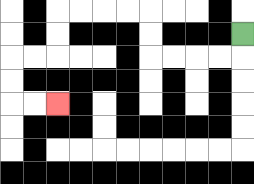{'start': '[10, 1]', 'end': '[2, 4]', 'path_directions': 'D,L,L,L,L,U,U,L,L,L,L,D,D,L,L,D,D,R,R', 'path_coordinates': '[[10, 1], [10, 2], [9, 2], [8, 2], [7, 2], [6, 2], [6, 1], [6, 0], [5, 0], [4, 0], [3, 0], [2, 0], [2, 1], [2, 2], [1, 2], [0, 2], [0, 3], [0, 4], [1, 4], [2, 4]]'}